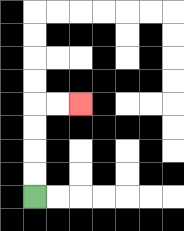{'start': '[1, 8]', 'end': '[3, 4]', 'path_directions': 'U,U,U,U,R,R', 'path_coordinates': '[[1, 8], [1, 7], [1, 6], [1, 5], [1, 4], [2, 4], [3, 4]]'}